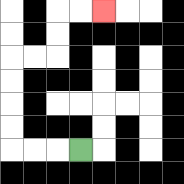{'start': '[3, 6]', 'end': '[4, 0]', 'path_directions': 'L,L,L,U,U,U,U,R,R,U,U,R,R', 'path_coordinates': '[[3, 6], [2, 6], [1, 6], [0, 6], [0, 5], [0, 4], [0, 3], [0, 2], [1, 2], [2, 2], [2, 1], [2, 0], [3, 0], [4, 0]]'}